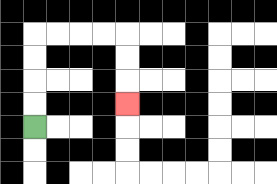{'start': '[1, 5]', 'end': '[5, 4]', 'path_directions': 'U,U,U,U,R,R,R,R,D,D,D', 'path_coordinates': '[[1, 5], [1, 4], [1, 3], [1, 2], [1, 1], [2, 1], [3, 1], [4, 1], [5, 1], [5, 2], [5, 3], [5, 4]]'}